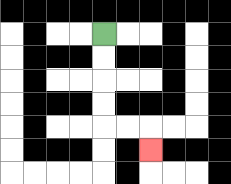{'start': '[4, 1]', 'end': '[6, 6]', 'path_directions': 'D,D,D,D,R,R,D', 'path_coordinates': '[[4, 1], [4, 2], [4, 3], [4, 4], [4, 5], [5, 5], [6, 5], [6, 6]]'}